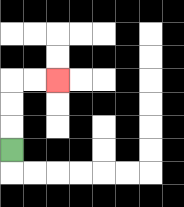{'start': '[0, 6]', 'end': '[2, 3]', 'path_directions': 'U,U,U,R,R', 'path_coordinates': '[[0, 6], [0, 5], [0, 4], [0, 3], [1, 3], [2, 3]]'}